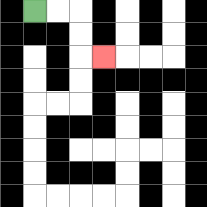{'start': '[1, 0]', 'end': '[4, 2]', 'path_directions': 'R,R,D,D,R', 'path_coordinates': '[[1, 0], [2, 0], [3, 0], [3, 1], [3, 2], [4, 2]]'}